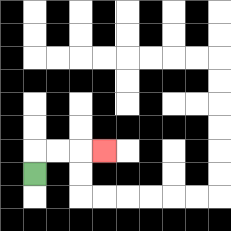{'start': '[1, 7]', 'end': '[4, 6]', 'path_directions': 'U,R,R,R', 'path_coordinates': '[[1, 7], [1, 6], [2, 6], [3, 6], [4, 6]]'}